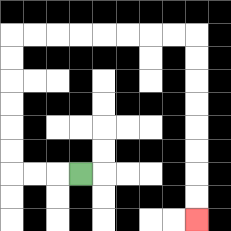{'start': '[3, 7]', 'end': '[8, 9]', 'path_directions': 'L,L,L,U,U,U,U,U,U,R,R,R,R,R,R,R,R,D,D,D,D,D,D,D,D', 'path_coordinates': '[[3, 7], [2, 7], [1, 7], [0, 7], [0, 6], [0, 5], [0, 4], [0, 3], [0, 2], [0, 1], [1, 1], [2, 1], [3, 1], [4, 1], [5, 1], [6, 1], [7, 1], [8, 1], [8, 2], [8, 3], [8, 4], [8, 5], [8, 6], [8, 7], [8, 8], [8, 9]]'}